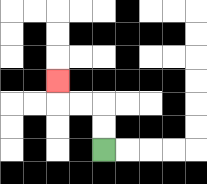{'start': '[4, 6]', 'end': '[2, 3]', 'path_directions': 'U,U,L,L,U', 'path_coordinates': '[[4, 6], [4, 5], [4, 4], [3, 4], [2, 4], [2, 3]]'}